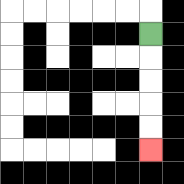{'start': '[6, 1]', 'end': '[6, 6]', 'path_directions': 'D,D,D,D,D', 'path_coordinates': '[[6, 1], [6, 2], [6, 3], [6, 4], [6, 5], [6, 6]]'}